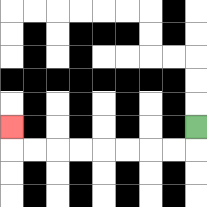{'start': '[8, 5]', 'end': '[0, 5]', 'path_directions': 'D,L,L,L,L,L,L,L,L,U', 'path_coordinates': '[[8, 5], [8, 6], [7, 6], [6, 6], [5, 6], [4, 6], [3, 6], [2, 6], [1, 6], [0, 6], [0, 5]]'}